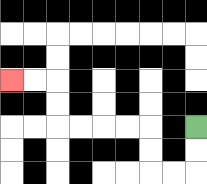{'start': '[8, 5]', 'end': '[0, 3]', 'path_directions': 'D,D,L,L,U,U,L,L,L,L,U,U,L,L', 'path_coordinates': '[[8, 5], [8, 6], [8, 7], [7, 7], [6, 7], [6, 6], [6, 5], [5, 5], [4, 5], [3, 5], [2, 5], [2, 4], [2, 3], [1, 3], [0, 3]]'}